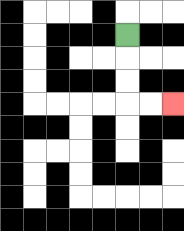{'start': '[5, 1]', 'end': '[7, 4]', 'path_directions': 'D,D,D,R,R', 'path_coordinates': '[[5, 1], [5, 2], [5, 3], [5, 4], [6, 4], [7, 4]]'}